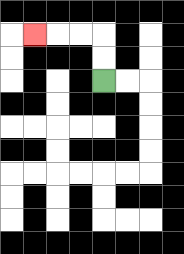{'start': '[4, 3]', 'end': '[1, 1]', 'path_directions': 'U,U,L,L,L', 'path_coordinates': '[[4, 3], [4, 2], [4, 1], [3, 1], [2, 1], [1, 1]]'}